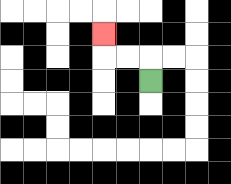{'start': '[6, 3]', 'end': '[4, 1]', 'path_directions': 'U,L,L,U', 'path_coordinates': '[[6, 3], [6, 2], [5, 2], [4, 2], [4, 1]]'}